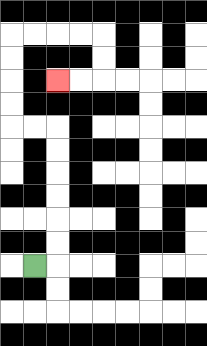{'start': '[1, 11]', 'end': '[2, 3]', 'path_directions': 'R,U,U,U,U,U,U,L,L,U,U,U,U,R,R,R,R,D,D,L,L', 'path_coordinates': '[[1, 11], [2, 11], [2, 10], [2, 9], [2, 8], [2, 7], [2, 6], [2, 5], [1, 5], [0, 5], [0, 4], [0, 3], [0, 2], [0, 1], [1, 1], [2, 1], [3, 1], [4, 1], [4, 2], [4, 3], [3, 3], [2, 3]]'}